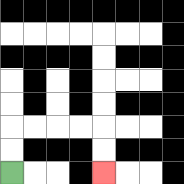{'start': '[0, 7]', 'end': '[4, 7]', 'path_directions': 'U,U,R,R,R,R,D,D', 'path_coordinates': '[[0, 7], [0, 6], [0, 5], [1, 5], [2, 5], [3, 5], [4, 5], [4, 6], [4, 7]]'}